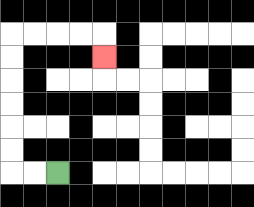{'start': '[2, 7]', 'end': '[4, 2]', 'path_directions': 'L,L,U,U,U,U,U,U,R,R,R,R,D', 'path_coordinates': '[[2, 7], [1, 7], [0, 7], [0, 6], [0, 5], [0, 4], [0, 3], [0, 2], [0, 1], [1, 1], [2, 1], [3, 1], [4, 1], [4, 2]]'}